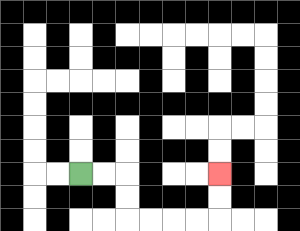{'start': '[3, 7]', 'end': '[9, 7]', 'path_directions': 'R,R,D,D,R,R,R,R,U,U', 'path_coordinates': '[[3, 7], [4, 7], [5, 7], [5, 8], [5, 9], [6, 9], [7, 9], [8, 9], [9, 9], [9, 8], [9, 7]]'}